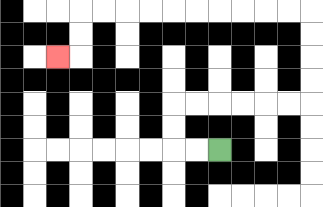{'start': '[9, 6]', 'end': '[2, 2]', 'path_directions': 'L,L,U,U,R,R,R,R,R,R,U,U,U,U,L,L,L,L,L,L,L,L,L,L,D,D,L', 'path_coordinates': '[[9, 6], [8, 6], [7, 6], [7, 5], [7, 4], [8, 4], [9, 4], [10, 4], [11, 4], [12, 4], [13, 4], [13, 3], [13, 2], [13, 1], [13, 0], [12, 0], [11, 0], [10, 0], [9, 0], [8, 0], [7, 0], [6, 0], [5, 0], [4, 0], [3, 0], [3, 1], [3, 2], [2, 2]]'}